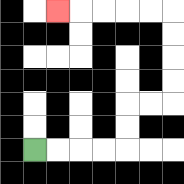{'start': '[1, 6]', 'end': '[2, 0]', 'path_directions': 'R,R,R,R,U,U,R,R,U,U,U,U,L,L,L,L,L', 'path_coordinates': '[[1, 6], [2, 6], [3, 6], [4, 6], [5, 6], [5, 5], [5, 4], [6, 4], [7, 4], [7, 3], [7, 2], [7, 1], [7, 0], [6, 0], [5, 0], [4, 0], [3, 0], [2, 0]]'}